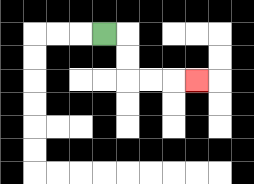{'start': '[4, 1]', 'end': '[8, 3]', 'path_directions': 'R,D,D,R,R,R', 'path_coordinates': '[[4, 1], [5, 1], [5, 2], [5, 3], [6, 3], [7, 3], [8, 3]]'}